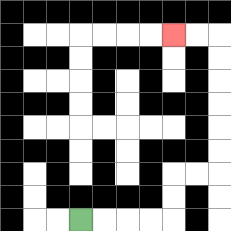{'start': '[3, 9]', 'end': '[7, 1]', 'path_directions': 'R,R,R,R,U,U,R,R,U,U,U,U,U,U,L,L', 'path_coordinates': '[[3, 9], [4, 9], [5, 9], [6, 9], [7, 9], [7, 8], [7, 7], [8, 7], [9, 7], [9, 6], [9, 5], [9, 4], [9, 3], [9, 2], [9, 1], [8, 1], [7, 1]]'}